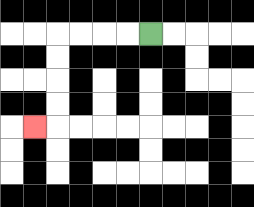{'start': '[6, 1]', 'end': '[1, 5]', 'path_directions': 'L,L,L,L,D,D,D,D,L', 'path_coordinates': '[[6, 1], [5, 1], [4, 1], [3, 1], [2, 1], [2, 2], [2, 3], [2, 4], [2, 5], [1, 5]]'}